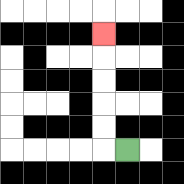{'start': '[5, 6]', 'end': '[4, 1]', 'path_directions': 'L,U,U,U,U,U', 'path_coordinates': '[[5, 6], [4, 6], [4, 5], [4, 4], [4, 3], [4, 2], [4, 1]]'}